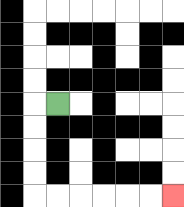{'start': '[2, 4]', 'end': '[7, 8]', 'path_directions': 'L,D,D,D,D,R,R,R,R,R,R', 'path_coordinates': '[[2, 4], [1, 4], [1, 5], [1, 6], [1, 7], [1, 8], [2, 8], [3, 8], [4, 8], [5, 8], [6, 8], [7, 8]]'}